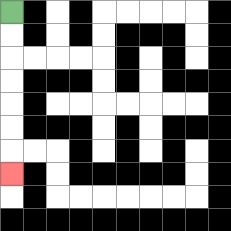{'start': '[0, 0]', 'end': '[0, 7]', 'path_directions': 'D,D,D,D,D,D,D', 'path_coordinates': '[[0, 0], [0, 1], [0, 2], [0, 3], [0, 4], [0, 5], [0, 6], [0, 7]]'}